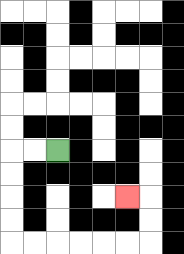{'start': '[2, 6]', 'end': '[5, 8]', 'path_directions': 'L,L,D,D,D,D,R,R,R,R,R,R,U,U,L', 'path_coordinates': '[[2, 6], [1, 6], [0, 6], [0, 7], [0, 8], [0, 9], [0, 10], [1, 10], [2, 10], [3, 10], [4, 10], [5, 10], [6, 10], [6, 9], [6, 8], [5, 8]]'}